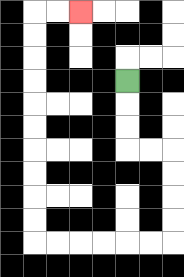{'start': '[5, 3]', 'end': '[3, 0]', 'path_directions': 'D,D,D,R,R,D,D,D,D,L,L,L,L,L,L,U,U,U,U,U,U,U,U,U,U,R,R', 'path_coordinates': '[[5, 3], [5, 4], [5, 5], [5, 6], [6, 6], [7, 6], [7, 7], [7, 8], [7, 9], [7, 10], [6, 10], [5, 10], [4, 10], [3, 10], [2, 10], [1, 10], [1, 9], [1, 8], [1, 7], [1, 6], [1, 5], [1, 4], [1, 3], [1, 2], [1, 1], [1, 0], [2, 0], [3, 0]]'}